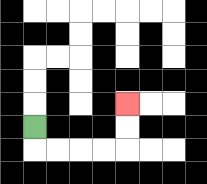{'start': '[1, 5]', 'end': '[5, 4]', 'path_directions': 'D,R,R,R,R,U,U', 'path_coordinates': '[[1, 5], [1, 6], [2, 6], [3, 6], [4, 6], [5, 6], [5, 5], [5, 4]]'}